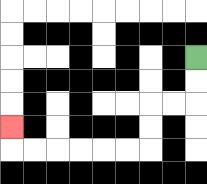{'start': '[8, 2]', 'end': '[0, 5]', 'path_directions': 'D,D,L,L,D,D,L,L,L,L,L,L,U', 'path_coordinates': '[[8, 2], [8, 3], [8, 4], [7, 4], [6, 4], [6, 5], [6, 6], [5, 6], [4, 6], [3, 6], [2, 6], [1, 6], [0, 6], [0, 5]]'}